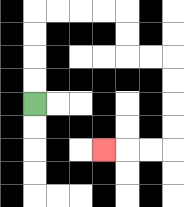{'start': '[1, 4]', 'end': '[4, 6]', 'path_directions': 'U,U,U,U,R,R,R,R,D,D,R,R,D,D,D,D,L,L,L', 'path_coordinates': '[[1, 4], [1, 3], [1, 2], [1, 1], [1, 0], [2, 0], [3, 0], [4, 0], [5, 0], [5, 1], [5, 2], [6, 2], [7, 2], [7, 3], [7, 4], [7, 5], [7, 6], [6, 6], [5, 6], [4, 6]]'}